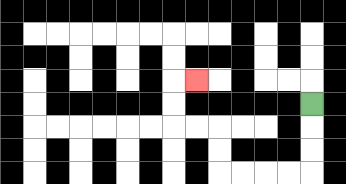{'start': '[13, 4]', 'end': '[8, 3]', 'path_directions': 'D,D,D,L,L,L,L,U,U,L,L,U,U,R', 'path_coordinates': '[[13, 4], [13, 5], [13, 6], [13, 7], [12, 7], [11, 7], [10, 7], [9, 7], [9, 6], [9, 5], [8, 5], [7, 5], [7, 4], [7, 3], [8, 3]]'}